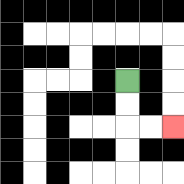{'start': '[5, 3]', 'end': '[7, 5]', 'path_directions': 'D,D,R,R', 'path_coordinates': '[[5, 3], [5, 4], [5, 5], [6, 5], [7, 5]]'}